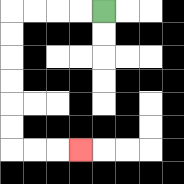{'start': '[4, 0]', 'end': '[3, 6]', 'path_directions': 'L,L,L,L,D,D,D,D,D,D,R,R,R', 'path_coordinates': '[[4, 0], [3, 0], [2, 0], [1, 0], [0, 0], [0, 1], [0, 2], [0, 3], [0, 4], [0, 5], [0, 6], [1, 6], [2, 6], [3, 6]]'}